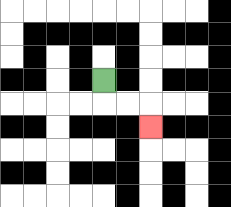{'start': '[4, 3]', 'end': '[6, 5]', 'path_directions': 'D,R,R,D', 'path_coordinates': '[[4, 3], [4, 4], [5, 4], [6, 4], [6, 5]]'}